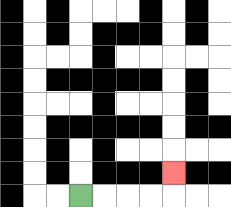{'start': '[3, 8]', 'end': '[7, 7]', 'path_directions': 'R,R,R,R,U', 'path_coordinates': '[[3, 8], [4, 8], [5, 8], [6, 8], [7, 8], [7, 7]]'}